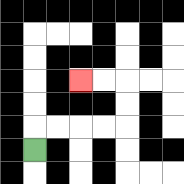{'start': '[1, 6]', 'end': '[3, 3]', 'path_directions': 'U,R,R,R,R,U,U,L,L', 'path_coordinates': '[[1, 6], [1, 5], [2, 5], [3, 5], [4, 5], [5, 5], [5, 4], [5, 3], [4, 3], [3, 3]]'}